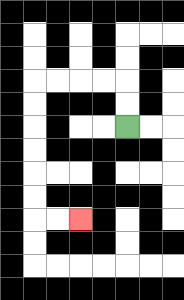{'start': '[5, 5]', 'end': '[3, 9]', 'path_directions': 'U,U,L,L,L,L,D,D,D,D,D,D,R,R', 'path_coordinates': '[[5, 5], [5, 4], [5, 3], [4, 3], [3, 3], [2, 3], [1, 3], [1, 4], [1, 5], [1, 6], [1, 7], [1, 8], [1, 9], [2, 9], [3, 9]]'}